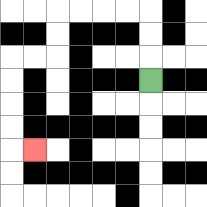{'start': '[6, 3]', 'end': '[1, 6]', 'path_directions': 'U,U,U,L,L,L,L,D,D,L,L,D,D,D,D,R', 'path_coordinates': '[[6, 3], [6, 2], [6, 1], [6, 0], [5, 0], [4, 0], [3, 0], [2, 0], [2, 1], [2, 2], [1, 2], [0, 2], [0, 3], [0, 4], [0, 5], [0, 6], [1, 6]]'}